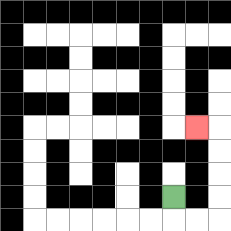{'start': '[7, 8]', 'end': '[8, 5]', 'path_directions': 'D,R,R,U,U,U,U,L', 'path_coordinates': '[[7, 8], [7, 9], [8, 9], [9, 9], [9, 8], [9, 7], [9, 6], [9, 5], [8, 5]]'}